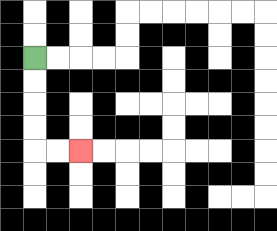{'start': '[1, 2]', 'end': '[3, 6]', 'path_directions': 'D,D,D,D,R,R', 'path_coordinates': '[[1, 2], [1, 3], [1, 4], [1, 5], [1, 6], [2, 6], [3, 6]]'}